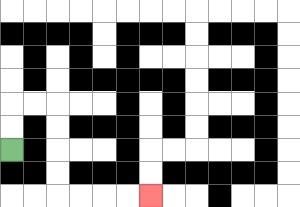{'start': '[0, 6]', 'end': '[6, 8]', 'path_directions': 'U,U,R,R,D,D,D,D,R,R,R,R', 'path_coordinates': '[[0, 6], [0, 5], [0, 4], [1, 4], [2, 4], [2, 5], [2, 6], [2, 7], [2, 8], [3, 8], [4, 8], [5, 8], [6, 8]]'}